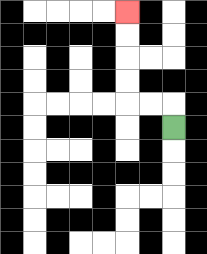{'start': '[7, 5]', 'end': '[5, 0]', 'path_directions': 'U,L,L,U,U,U,U', 'path_coordinates': '[[7, 5], [7, 4], [6, 4], [5, 4], [5, 3], [5, 2], [5, 1], [5, 0]]'}